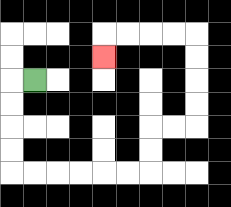{'start': '[1, 3]', 'end': '[4, 2]', 'path_directions': 'L,D,D,D,D,R,R,R,R,R,R,U,U,R,R,U,U,U,U,L,L,L,L,D', 'path_coordinates': '[[1, 3], [0, 3], [0, 4], [0, 5], [0, 6], [0, 7], [1, 7], [2, 7], [3, 7], [4, 7], [5, 7], [6, 7], [6, 6], [6, 5], [7, 5], [8, 5], [8, 4], [8, 3], [8, 2], [8, 1], [7, 1], [6, 1], [5, 1], [4, 1], [4, 2]]'}